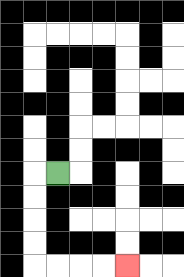{'start': '[2, 7]', 'end': '[5, 11]', 'path_directions': 'L,D,D,D,D,R,R,R,R', 'path_coordinates': '[[2, 7], [1, 7], [1, 8], [1, 9], [1, 10], [1, 11], [2, 11], [3, 11], [4, 11], [5, 11]]'}